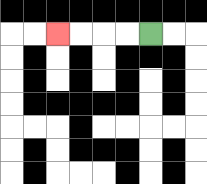{'start': '[6, 1]', 'end': '[2, 1]', 'path_directions': 'L,L,L,L', 'path_coordinates': '[[6, 1], [5, 1], [4, 1], [3, 1], [2, 1]]'}